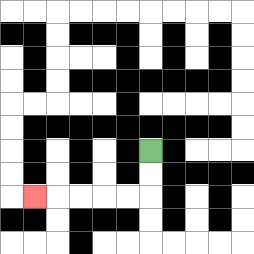{'start': '[6, 6]', 'end': '[1, 8]', 'path_directions': 'D,D,L,L,L,L,L', 'path_coordinates': '[[6, 6], [6, 7], [6, 8], [5, 8], [4, 8], [3, 8], [2, 8], [1, 8]]'}